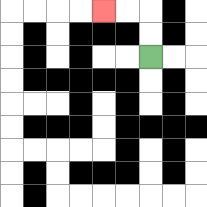{'start': '[6, 2]', 'end': '[4, 0]', 'path_directions': 'U,U,L,L', 'path_coordinates': '[[6, 2], [6, 1], [6, 0], [5, 0], [4, 0]]'}